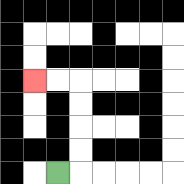{'start': '[2, 7]', 'end': '[1, 3]', 'path_directions': 'R,U,U,U,U,L,L', 'path_coordinates': '[[2, 7], [3, 7], [3, 6], [3, 5], [3, 4], [3, 3], [2, 3], [1, 3]]'}